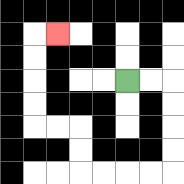{'start': '[5, 3]', 'end': '[2, 1]', 'path_directions': 'R,R,D,D,D,D,L,L,L,L,U,U,L,L,U,U,U,U,R', 'path_coordinates': '[[5, 3], [6, 3], [7, 3], [7, 4], [7, 5], [7, 6], [7, 7], [6, 7], [5, 7], [4, 7], [3, 7], [3, 6], [3, 5], [2, 5], [1, 5], [1, 4], [1, 3], [1, 2], [1, 1], [2, 1]]'}